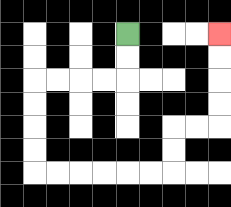{'start': '[5, 1]', 'end': '[9, 1]', 'path_directions': 'D,D,L,L,L,L,D,D,D,D,R,R,R,R,R,R,U,U,R,R,U,U,U,U', 'path_coordinates': '[[5, 1], [5, 2], [5, 3], [4, 3], [3, 3], [2, 3], [1, 3], [1, 4], [1, 5], [1, 6], [1, 7], [2, 7], [3, 7], [4, 7], [5, 7], [6, 7], [7, 7], [7, 6], [7, 5], [8, 5], [9, 5], [9, 4], [9, 3], [9, 2], [9, 1]]'}